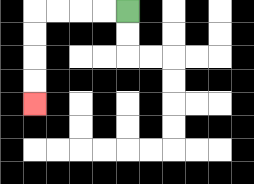{'start': '[5, 0]', 'end': '[1, 4]', 'path_directions': 'L,L,L,L,D,D,D,D', 'path_coordinates': '[[5, 0], [4, 0], [3, 0], [2, 0], [1, 0], [1, 1], [1, 2], [1, 3], [1, 4]]'}